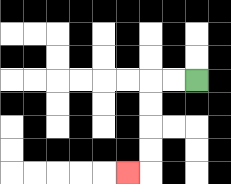{'start': '[8, 3]', 'end': '[5, 7]', 'path_directions': 'L,L,D,D,D,D,L', 'path_coordinates': '[[8, 3], [7, 3], [6, 3], [6, 4], [6, 5], [6, 6], [6, 7], [5, 7]]'}